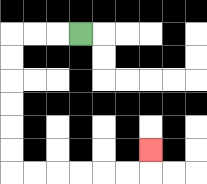{'start': '[3, 1]', 'end': '[6, 6]', 'path_directions': 'L,L,L,D,D,D,D,D,D,R,R,R,R,R,R,U', 'path_coordinates': '[[3, 1], [2, 1], [1, 1], [0, 1], [0, 2], [0, 3], [0, 4], [0, 5], [0, 6], [0, 7], [1, 7], [2, 7], [3, 7], [4, 7], [5, 7], [6, 7], [6, 6]]'}